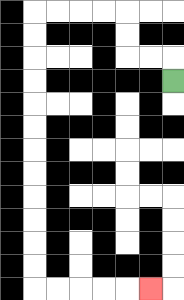{'start': '[7, 3]', 'end': '[6, 12]', 'path_directions': 'U,L,L,U,U,L,L,L,L,D,D,D,D,D,D,D,D,D,D,D,D,R,R,R,R,R', 'path_coordinates': '[[7, 3], [7, 2], [6, 2], [5, 2], [5, 1], [5, 0], [4, 0], [3, 0], [2, 0], [1, 0], [1, 1], [1, 2], [1, 3], [1, 4], [1, 5], [1, 6], [1, 7], [1, 8], [1, 9], [1, 10], [1, 11], [1, 12], [2, 12], [3, 12], [4, 12], [5, 12], [6, 12]]'}